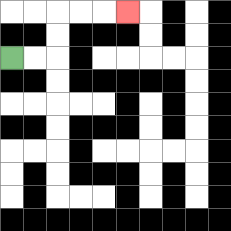{'start': '[0, 2]', 'end': '[5, 0]', 'path_directions': 'R,R,U,U,R,R,R', 'path_coordinates': '[[0, 2], [1, 2], [2, 2], [2, 1], [2, 0], [3, 0], [4, 0], [5, 0]]'}